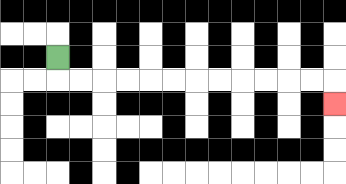{'start': '[2, 2]', 'end': '[14, 4]', 'path_directions': 'D,R,R,R,R,R,R,R,R,R,R,R,R,D', 'path_coordinates': '[[2, 2], [2, 3], [3, 3], [4, 3], [5, 3], [6, 3], [7, 3], [8, 3], [9, 3], [10, 3], [11, 3], [12, 3], [13, 3], [14, 3], [14, 4]]'}